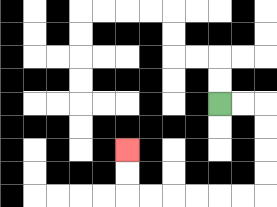{'start': '[9, 4]', 'end': '[5, 6]', 'path_directions': 'R,R,D,D,D,D,L,L,L,L,L,L,U,U', 'path_coordinates': '[[9, 4], [10, 4], [11, 4], [11, 5], [11, 6], [11, 7], [11, 8], [10, 8], [9, 8], [8, 8], [7, 8], [6, 8], [5, 8], [5, 7], [5, 6]]'}